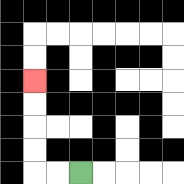{'start': '[3, 7]', 'end': '[1, 3]', 'path_directions': 'L,L,U,U,U,U', 'path_coordinates': '[[3, 7], [2, 7], [1, 7], [1, 6], [1, 5], [1, 4], [1, 3]]'}